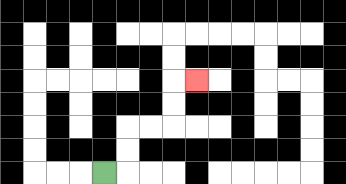{'start': '[4, 7]', 'end': '[8, 3]', 'path_directions': 'R,U,U,R,R,U,U,R', 'path_coordinates': '[[4, 7], [5, 7], [5, 6], [5, 5], [6, 5], [7, 5], [7, 4], [7, 3], [8, 3]]'}